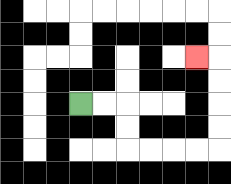{'start': '[3, 4]', 'end': '[8, 2]', 'path_directions': 'R,R,D,D,R,R,R,R,U,U,U,U,L', 'path_coordinates': '[[3, 4], [4, 4], [5, 4], [5, 5], [5, 6], [6, 6], [7, 6], [8, 6], [9, 6], [9, 5], [9, 4], [9, 3], [9, 2], [8, 2]]'}